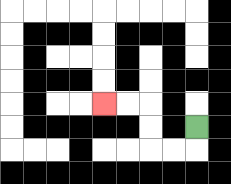{'start': '[8, 5]', 'end': '[4, 4]', 'path_directions': 'D,L,L,U,U,L,L', 'path_coordinates': '[[8, 5], [8, 6], [7, 6], [6, 6], [6, 5], [6, 4], [5, 4], [4, 4]]'}